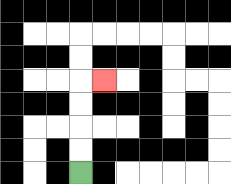{'start': '[3, 7]', 'end': '[4, 3]', 'path_directions': 'U,U,U,U,R', 'path_coordinates': '[[3, 7], [3, 6], [3, 5], [3, 4], [3, 3], [4, 3]]'}